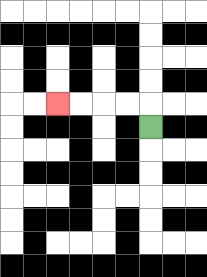{'start': '[6, 5]', 'end': '[2, 4]', 'path_directions': 'U,L,L,L,L', 'path_coordinates': '[[6, 5], [6, 4], [5, 4], [4, 4], [3, 4], [2, 4]]'}